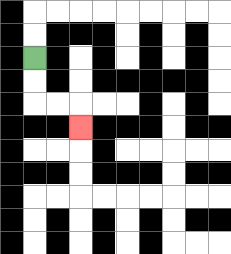{'start': '[1, 2]', 'end': '[3, 5]', 'path_directions': 'D,D,R,R,D', 'path_coordinates': '[[1, 2], [1, 3], [1, 4], [2, 4], [3, 4], [3, 5]]'}